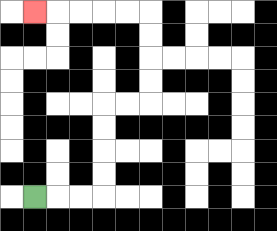{'start': '[1, 8]', 'end': '[1, 0]', 'path_directions': 'R,R,R,U,U,U,U,R,R,U,U,U,U,L,L,L,L,L', 'path_coordinates': '[[1, 8], [2, 8], [3, 8], [4, 8], [4, 7], [4, 6], [4, 5], [4, 4], [5, 4], [6, 4], [6, 3], [6, 2], [6, 1], [6, 0], [5, 0], [4, 0], [3, 0], [2, 0], [1, 0]]'}